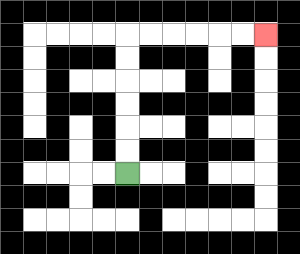{'start': '[5, 7]', 'end': '[11, 1]', 'path_directions': 'U,U,U,U,U,U,R,R,R,R,R,R', 'path_coordinates': '[[5, 7], [5, 6], [5, 5], [5, 4], [5, 3], [5, 2], [5, 1], [6, 1], [7, 1], [8, 1], [9, 1], [10, 1], [11, 1]]'}